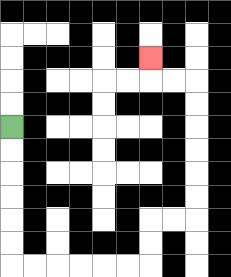{'start': '[0, 5]', 'end': '[6, 2]', 'path_directions': 'D,D,D,D,D,D,R,R,R,R,R,R,U,U,R,R,U,U,U,U,U,U,L,L,U', 'path_coordinates': '[[0, 5], [0, 6], [0, 7], [0, 8], [0, 9], [0, 10], [0, 11], [1, 11], [2, 11], [3, 11], [4, 11], [5, 11], [6, 11], [6, 10], [6, 9], [7, 9], [8, 9], [8, 8], [8, 7], [8, 6], [8, 5], [8, 4], [8, 3], [7, 3], [6, 3], [6, 2]]'}